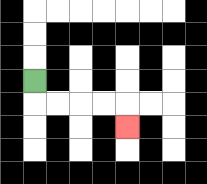{'start': '[1, 3]', 'end': '[5, 5]', 'path_directions': 'D,R,R,R,R,D', 'path_coordinates': '[[1, 3], [1, 4], [2, 4], [3, 4], [4, 4], [5, 4], [5, 5]]'}